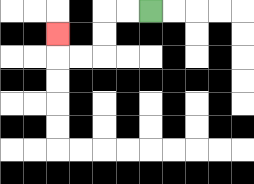{'start': '[6, 0]', 'end': '[2, 1]', 'path_directions': 'L,L,D,D,L,L,U', 'path_coordinates': '[[6, 0], [5, 0], [4, 0], [4, 1], [4, 2], [3, 2], [2, 2], [2, 1]]'}